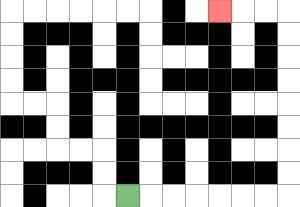{'start': '[5, 8]', 'end': '[9, 0]', 'path_directions': 'R,R,R,R,R,R,R,U,U,U,U,U,U,U,U,L,L,L', 'path_coordinates': '[[5, 8], [6, 8], [7, 8], [8, 8], [9, 8], [10, 8], [11, 8], [12, 8], [12, 7], [12, 6], [12, 5], [12, 4], [12, 3], [12, 2], [12, 1], [12, 0], [11, 0], [10, 0], [9, 0]]'}